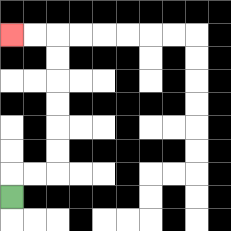{'start': '[0, 8]', 'end': '[0, 1]', 'path_directions': 'U,R,R,U,U,U,U,U,U,L,L', 'path_coordinates': '[[0, 8], [0, 7], [1, 7], [2, 7], [2, 6], [2, 5], [2, 4], [2, 3], [2, 2], [2, 1], [1, 1], [0, 1]]'}